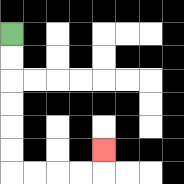{'start': '[0, 1]', 'end': '[4, 6]', 'path_directions': 'D,D,D,D,D,D,R,R,R,R,U', 'path_coordinates': '[[0, 1], [0, 2], [0, 3], [0, 4], [0, 5], [0, 6], [0, 7], [1, 7], [2, 7], [3, 7], [4, 7], [4, 6]]'}